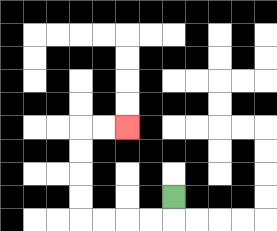{'start': '[7, 8]', 'end': '[5, 5]', 'path_directions': 'D,L,L,L,L,U,U,U,U,R,R', 'path_coordinates': '[[7, 8], [7, 9], [6, 9], [5, 9], [4, 9], [3, 9], [3, 8], [3, 7], [3, 6], [3, 5], [4, 5], [5, 5]]'}